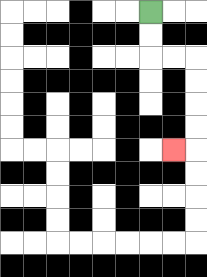{'start': '[6, 0]', 'end': '[7, 6]', 'path_directions': 'D,D,R,R,D,D,D,D,L', 'path_coordinates': '[[6, 0], [6, 1], [6, 2], [7, 2], [8, 2], [8, 3], [8, 4], [8, 5], [8, 6], [7, 6]]'}